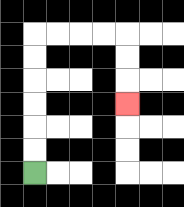{'start': '[1, 7]', 'end': '[5, 4]', 'path_directions': 'U,U,U,U,U,U,R,R,R,R,D,D,D', 'path_coordinates': '[[1, 7], [1, 6], [1, 5], [1, 4], [1, 3], [1, 2], [1, 1], [2, 1], [3, 1], [4, 1], [5, 1], [5, 2], [5, 3], [5, 4]]'}